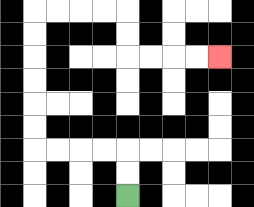{'start': '[5, 8]', 'end': '[9, 2]', 'path_directions': 'U,U,L,L,L,L,U,U,U,U,U,U,R,R,R,R,D,D,R,R,R,R', 'path_coordinates': '[[5, 8], [5, 7], [5, 6], [4, 6], [3, 6], [2, 6], [1, 6], [1, 5], [1, 4], [1, 3], [1, 2], [1, 1], [1, 0], [2, 0], [3, 0], [4, 0], [5, 0], [5, 1], [5, 2], [6, 2], [7, 2], [8, 2], [9, 2]]'}